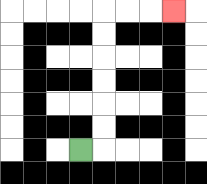{'start': '[3, 6]', 'end': '[7, 0]', 'path_directions': 'R,U,U,U,U,U,U,R,R,R', 'path_coordinates': '[[3, 6], [4, 6], [4, 5], [4, 4], [4, 3], [4, 2], [4, 1], [4, 0], [5, 0], [6, 0], [7, 0]]'}